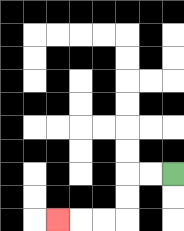{'start': '[7, 7]', 'end': '[2, 9]', 'path_directions': 'L,L,D,D,L,L,L', 'path_coordinates': '[[7, 7], [6, 7], [5, 7], [5, 8], [5, 9], [4, 9], [3, 9], [2, 9]]'}